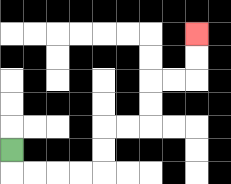{'start': '[0, 6]', 'end': '[8, 1]', 'path_directions': 'D,R,R,R,R,U,U,R,R,U,U,R,R,U,U', 'path_coordinates': '[[0, 6], [0, 7], [1, 7], [2, 7], [3, 7], [4, 7], [4, 6], [4, 5], [5, 5], [6, 5], [6, 4], [6, 3], [7, 3], [8, 3], [8, 2], [8, 1]]'}